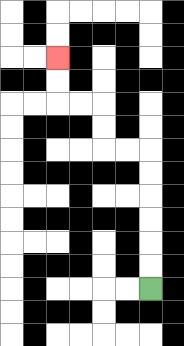{'start': '[6, 12]', 'end': '[2, 2]', 'path_directions': 'U,U,U,U,U,U,L,L,U,U,L,L,U,U', 'path_coordinates': '[[6, 12], [6, 11], [6, 10], [6, 9], [6, 8], [6, 7], [6, 6], [5, 6], [4, 6], [4, 5], [4, 4], [3, 4], [2, 4], [2, 3], [2, 2]]'}